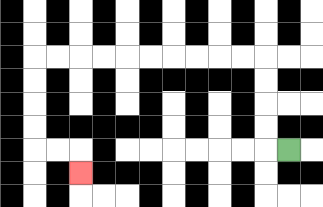{'start': '[12, 6]', 'end': '[3, 7]', 'path_directions': 'L,U,U,U,U,L,L,L,L,L,L,L,L,L,L,D,D,D,D,R,R,D', 'path_coordinates': '[[12, 6], [11, 6], [11, 5], [11, 4], [11, 3], [11, 2], [10, 2], [9, 2], [8, 2], [7, 2], [6, 2], [5, 2], [4, 2], [3, 2], [2, 2], [1, 2], [1, 3], [1, 4], [1, 5], [1, 6], [2, 6], [3, 6], [3, 7]]'}